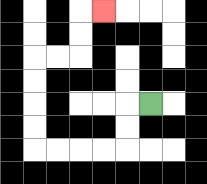{'start': '[6, 4]', 'end': '[4, 0]', 'path_directions': 'L,D,D,L,L,L,L,U,U,U,U,R,R,U,U,R', 'path_coordinates': '[[6, 4], [5, 4], [5, 5], [5, 6], [4, 6], [3, 6], [2, 6], [1, 6], [1, 5], [1, 4], [1, 3], [1, 2], [2, 2], [3, 2], [3, 1], [3, 0], [4, 0]]'}